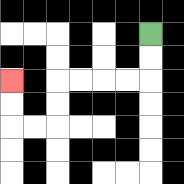{'start': '[6, 1]', 'end': '[0, 3]', 'path_directions': 'D,D,L,L,L,L,D,D,L,L,U,U', 'path_coordinates': '[[6, 1], [6, 2], [6, 3], [5, 3], [4, 3], [3, 3], [2, 3], [2, 4], [2, 5], [1, 5], [0, 5], [0, 4], [0, 3]]'}